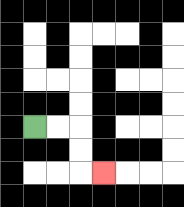{'start': '[1, 5]', 'end': '[4, 7]', 'path_directions': 'R,R,D,D,R', 'path_coordinates': '[[1, 5], [2, 5], [3, 5], [3, 6], [3, 7], [4, 7]]'}